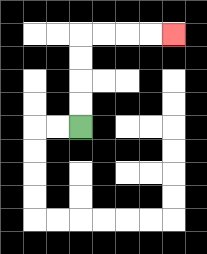{'start': '[3, 5]', 'end': '[7, 1]', 'path_directions': 'U,U,U,U,R,R,R,R', 'path_coordinates': '[[3, 5], [3, 4], [3, 3], [3, 2], [3, 1], [4, 1], [5, 1], [6, 1], [7, 1]]'}